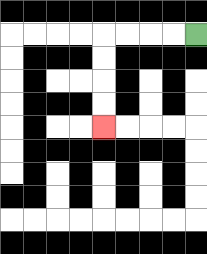{'start': '[8, 1]', 'end': '[4, 5]', 'path_directions': 'L,L,L,L,D,D,D,D', 'path_coordinates': '[[8, 1], [7, 1], [6, 1], [5, 1], [4, 1], [4, 2], [4, 3], [4, 4], [4, 5]]'}